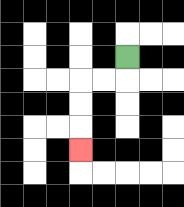{'start': '[5, 2]', 'end': '[3, 6]', 'path_directions': 'D,L,L,D,D,D', 'path_coordinates': '[[5, 2], [5, 3], [4, 3], [3, 3], [3, 4], [3, 5], [3, 6]]'}